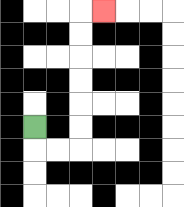{'start': '[1, 5]', 'end': '[4, 0]', 'path_directions': 'D,R,R,U,U,U,U,U,U,R', 'path_coordinates': '[[1, 5], [1, 6], [2, 6], [3, 6], [3, 5], [3, 4], [3, 3], [3, 2], [3, 1], [3, 0], [4, 0]]'}